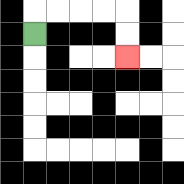{'start': '[1, 1]', 'end': '[5, 2]', 'path_directions': 'U,R,R,R,R,D,D', 'path_coordinates': '[[1, 1], [1, 0], [2, 0], [3, 0], [4, 0], [5, 0], [5, 1], [5, 2]]'}